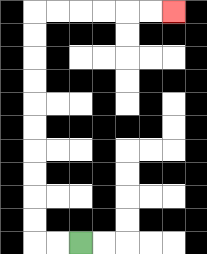{'start': '[3, 10]', 'end': '[7, 0]', 'path_directions': 'L,L,U,U,U,U,U,U,U,U,U,U,R,R,R,R,R,R', 'path_coordinates': '[[3, 10], [2, 10], [1, 10], [1, 9], [1, 8], [1, 7], [1, 6], [1, 5], [1, 4], [1, 3], [1, 2], [1, 1], [1, 0], [2, 0], [3, 0], [4, 0], [5, 0], [6, 0], [7, 0]]'}